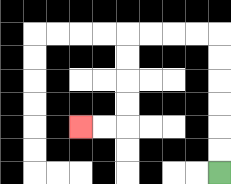{'start': '[9, 7]', 'end': '[3, 5]', 'path_directions': 'U,U,U,U,U,U,L,L,L,L,D,D,D,D,L,L', 'path_coordinates': '[[9, 7], [9, 6], [9, 5], [9, 4], [9, 3], [9, 2], [9, 1], [8, 1], [7, 1], [6, 1], [5, 1], [5, 2], [5, 3], [5, 4], [5, 5], [4, 5], [3, 5]]'}